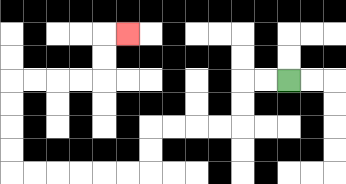{'start': '[12, 3]', 'end': '[5, 1]', 'path_directions': 'L,L,D,D,L,L,L,L,D,D,L,L,L,L,L,L,U,U,U,U,R,R,R,R,U,U,R', 'path_coordinates': '[[12, 3], [11, 3], [10, 3], [10, 4], [10, 5], [9, 5], [8, 5], [7, 5], [6, 5], [6, 6], [6, 7], [5, 7], [4, 7], [3, 7], [2, 7], [1, 7], [0, 7], [0, 6], [0, 5], [0, 4], [0, 3], [1, 3], [2, 3], [3, 3], [4, 3], [4, 2], [4, 1], [5, 1]]'}